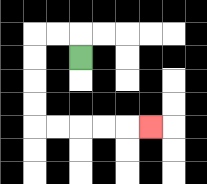{'start': '[3, 2]', 'end': '[6, 5]', 'path_directions': 'U,L,L,D,D,D,D,R,R,R,R,R', 'path_coordinates': '[[3, 2], [3, 1], [2, 1], [1, 1], [1, 2], [1, 3], [1, 4], [1, 5], [2, 5], [3, 5], [4, 5], [5, 5], [6, 5]]'}